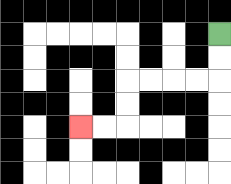{'start': '[9, 1]', 'end': '[3, 5]', 'path_directions': 'D,D,L,L,L,L,D,D,L,L', 'path_coordinates': '[[9, 1], [9, 2], [9, 3], [8, 3], [7, 3], [6, 3], [5, 3], [5, 4], [5, 5], [4, 5], [3, 5]]'}